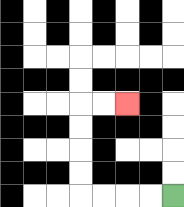{'start': '[7, 8]', 'end': '[5, 4]', 'path_directions': 'L,L,L,L,U,U,U,U,R,R', 'path_coordinates': '[[7, 8], [6, 8], [5, 8], [4, 8], [3, 8], [3, 7], [3, 6], [3, 5], [3, 4], [4, 4], [5, 4]]'}